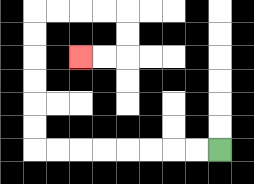{'start': '[9, 6]', 'end': '[3, 2]', 'path_directions': 'L,L,L,L,L,L,L,L,U,U,U,U,U,U,R,R,R,R,D,D,L,L', 'path_coordinates': '[[9, 6], [8, 6], [7, 6], [6, 6], [5, 6], [4, 6], [3, 6], [2, 6], [1, 6], [1, 5], [1, 4], [1, 3], [1, 2], [1, 1], [1, 0], [2, 0], [3, 0], [4, 0], [5, 0], [5, 1], [5, 2], [4, 2], [3, 2]]'}